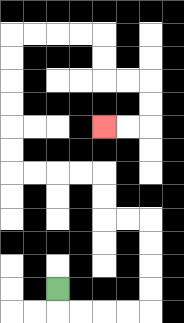{'start': '[2, 12]', 'end': '[4, 5]', 'path_directions': 'D,R,R,R,R,U,U,U,U,L,L,U,U,L,L,L,L,U,U,U,U,U,U,R,R,R,R,D,D,R,R,D,D,L,L', 'path_coordinates': '[[2, 12], [2, 13], [3, 13], [4, 13], [5, 13], [6, 13], [6, 12], [6, 11], [6, 10], [6, 9], [5, 9], [4, 9], [4, 8], [4, 7], [3, 7], [2, 7], [1, 7], [0, 7], [0, 6], [0, 5], [0, 4], [0, 3], [0, 2], [0, 1], [1, 1], [2, 1], [3, 1], [4, 1], [4, 2], [4, 3], [5, 3], [6, 3], [6, 4], [6, 5], [5, 5], [4, 5]]'}